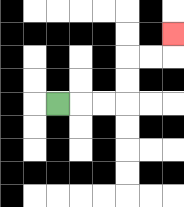{'start': '[2, 4]', 'end': '[7, 1]', 'path_directions': 'R,R,R,U,U,R,R,U', 'path_coordinates': '[[2, 4], [3, 4], [4, 4], [5, 4], [5, 3], [5, 2], [6, 2], [7, 2], [7, 1]]'}